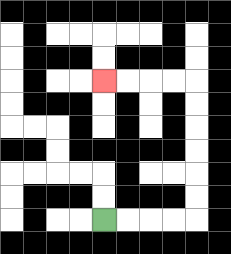{'start': '[4, 9]', 'end': '[4, 3]', 'path_directions': 'R,R,R,R,U,U,U,U,U,U,L,L,L,L', 'path_coordinates': '[[4, 9], [5, 9], [6, 9], [7, 9], [8, 9], [8, 8], [8, 7], [8, 6], [8, 5], [8, 4], [8, 3], [7, 3], [6, 3], [5, 3], [4, 3]]'}